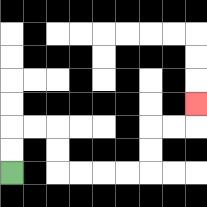{'start': '[0, 7]', 'end': '[8, 4]', 'path_directions': 'U,U,R,R,D,D,R,R,R,R,U,U,R,R,U', 'path_coordinates': '[[0, 7], [0, 6], [0, 5], [1, 5], [2, 5], [2, 6], [2, 7], [3, 7], [4, 7], [5, 7], [6, 7], [6, 6], [6, 5], [7, 5], [8, 5], [8, 4]]'}